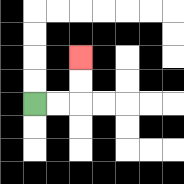{'start': '[1, 4]', 'end': '[3, 2]', 'path_directions': 'R,R,U,U', 'path_coordinates': '[[1, 4], [2, 4], [3, 4], [3, 3], [3, 2]]'}